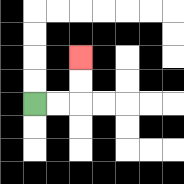{'start': '[1, 4]', 'end': '[3, 2]', 'path_directions': 'R,R,U,U', 'path_coordinates': '[[1, 4], [2, 4], [3, 4], [3, 3], [3, 2]]'}